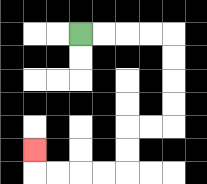{'start': '[3, 1]', 'end': '[1, 6]', 'path_directions': 'R,R,R,R,D,D,D,D,L,L,D,D,L,L,L,L,U', 'path_coordinates': '[[3, 1], [4, 1], [5, 1], [6, 1], [7, 1], [7, 2], [7, 3], [7, 4], [7, 5], [6, 5], [5, 5], [5, 6], [5, 7], [4, 7], [3, 7], [2, 7], [1, 7], [1, 6]]'}